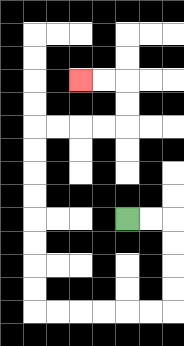{'start': '[5, 9]', 'end': '[3, 3]', 'path_directions': 'R,R,D,D,D,D,L,L,L,L,L,L,U,U,U,U,U,U,U,U,R,R,R,R,U,U,L,L', 'path_coordinates': '[[5, 9], [6, 9], [7, 9], [7, 10], [7, 11], [7, 12], [7, 13], [6, 13], [5, 13], [4, 13], [3, 13], [2, 13], [1, 13], [1, 12], [1, 11], [1, 10], [1, 9], [1, 8], [1, 7], [1, 6], [1, 5], [2, 5], [3, 5], [4, 5], [5, 5], [5, 4], [5, 3], [4, 3], [3, 3]]'}